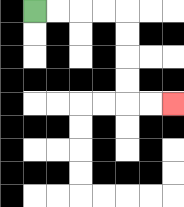{'start': '[1, 0]', 'end': '[7, 4]', 'path_directions': 'R,R,R,R,D,D,D,D,R,R', 'path_coordinates': '[[1, 0], [2, 0], [3, 0], [4, 0], [5, 0], [5, 1], [5, 2], [5, 3], [5, 4], [6, 4], [7, 4]]'}